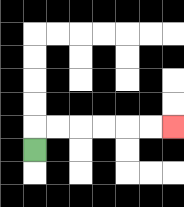{'start': '[1, 6]', 'end': '[7, 5]', 'path_directions': 'U,R,R,R,R,R,R', 'path_coordinates': '[[1, 6], [1, 5], [2, 5], [3, 5], [4, 5], [5, 5], [6, 5], [7, 5]]'}